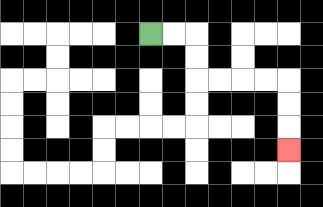{'start': '[6, 1]', 'end': '[12, 6]', 'path_directions': 'R,R,D,D,R,R,R,R,D,D,D', 'path_coordinates': '[[6, 1], [7, 1], [8, 1], [8, 2], [8, 3], [9, 3], [10, 3], [11, 3], [12, 3], [12, 4], [12, 5], [12, 6]]'}